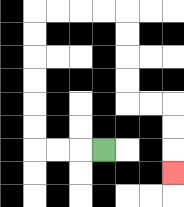{'start': '[4, 6]', 'end': '[7, 7]', 'path_directions': 'L,L,L,U,U,U,U,U,U,R,R,R,R,D,D,D,D,R,R,D,D,D', 'path_coordinates': '[[4, 6], [3, 6], [2, 6], [1, 6], [1, 5], [1, 4], [1, 3], [1, 2], [1, 1], [1, 0], [2, 0], [3, 0], [4, 0], [5, 0], [5, 1], [5, 2], [5, 3], [5, 4], [6, 4], [7, 4], [7, 5], [7, 6], [7, 7]]'}